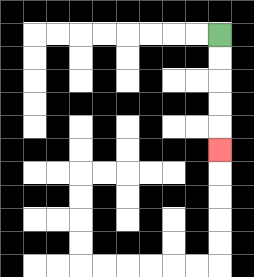{'start': '[9, 1]', 'end': '[9, 6]', 'path_directions': 'D,D,D,D,D', 'path_coordinates': '[[9, 1], [9, 2], [9, 3], [9, 4], [9, 5], [9, 6]]'}